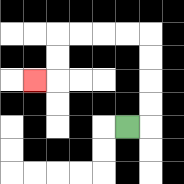{'start': '[5, 5]', 'end': '[1, 3]', 'path_directions': 'R,U,U,U,U,L,L,L,L,D,D,L', 'path_coordinates': '[[5, 5], [6, 5], [6, 4], [6, 3], [6, 2], [6, 1], [5, 1], [4, 1], [3, 1], [2, 1], [2, 2], [2, 3], [1, 3]]'}